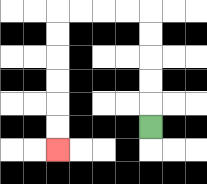{'start': '[6, 5]', 'end': '[2, 6]', 'path_directions': 'U,U,U,U,U,L,L,L,L,D,D,D,D,D,D', 'path_coordinates': '[[6, 5], [6, 4], [6, 3], [6, 2], [6, 1], [6, 0], [5, 0], [4, 0], [3, 0], [2, 0], [2, 1], [2, 2], [2, 3], [2, 4], [2, 5], [2, 6]]'}